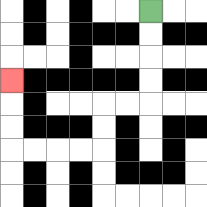{'start': '[6, 0]', 'end': '[0, 3]', 'path_directions': 'D,D,D,D,L,L,D,D,L,L,L,L,U,U,U', 'path_coordinates': '[[6, 0], [6, 1], [6, 2], [6, 3], [6, 4], [5, 4], [4, 4], [4, 5], [4, 6], [3, 6], [2, 6], [1, 6], [0, 6], [0, 5], [0, 4], [0, 3]]'}